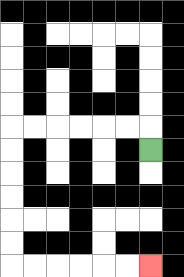{'start': '[6, 6]', 'end': '[6, 11]', 'path_directions': 'U,L,L,L,L,L,L,D,D,D,D,D,D,R,R,R,R,R,R', 'path_coordinates': '[[6, 6], [6, 5], [5, 5], [4, 5], [3, 5], [2, 5], [1, 5], [0, 5], [0, 6], [0, 7], [0, 8], [0, 9], [0, 10], [0, 11], [1, 11], [2, 11], [3, 11], [4, 11], [5, 11], [6, 11]]'}